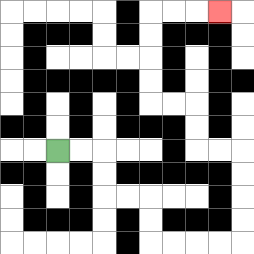{'start': '[2, 6]', 'end': '[9, 0]', 'path_directions': 'R,R,D,D,R,R,D,D,R,R,R,R,U,U,U,U,L,L,U,U,L,L,U,U,U,U,R,R,R', 'path_coordinates': '[[2, 6], [3, 6], [4, 6], [4, 7], [4, 8], [5, 8], [6, 8], [6, 9], [6, 10], [7, 10], [8, 10], [9, 10], [10, 10], [10, 9], [10, 8], [10, 7], [10, 6], [9, 6], [8, 6], [8, 5], [8, 4], [7, 4], [6, 4], [6, 3], [6, 2], [6, 1], [6, 0], [7, 0], [8, 0], [9, 0]]'}